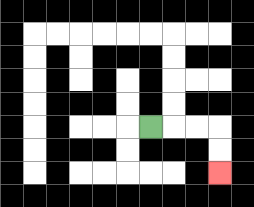{'start': '[6, 5]', 'end': '[9, 7]', 'path_directions': 'R,R,R,D,D', 'path_coordinates': '[[6, 5], [7, 5], [8, 5], [9, 5], [9, 6], [9, 7]]'}